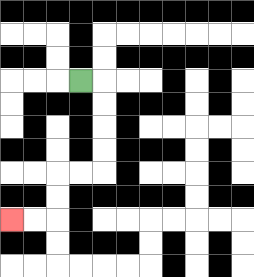{'start': '[3, 3]', 'end': '[0, 9]', 'path_directions': 'R,D,D,D,D,L,L,D,D,L,L', 'path_coordinates': '[[3, 3], [4, 3], [4, 4], [4, 5], [4, 6], [4, 7], [3, 7], [2, 7], [2, 8], [2, 9], [1, 9], [0, 9]]'}